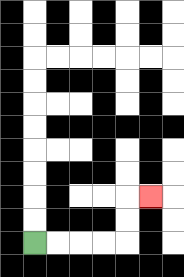{'start': '[1, 10]', 'end': '[6, 8]', 'path_directions': 'R,R,R,R,U,U,R', 'path_coordinates': '[[1, 10], [2, 10], [3, 10], [4, 10], [5, 10], [5, 9], [5, 8], [6, 8]]'}